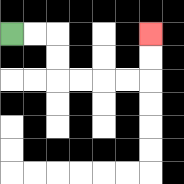{'start': '[0, 1]', 'end': '[6, 1]', 'path_directions': 'R,R,D,D,R,R,R,R,U,U', 'path_coordinates': '[[0, 1], [1, 1], [2, 1], [2, 2], [2, 3], [3, 3], [4, 3], [5, 3], [6, 3], [6, 2], [6, 1]]'}